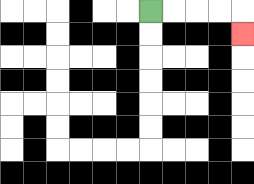{'start': '[6, 0]', 'end': '[10, 1]', 'path_directions': 'R,R,R,R,D', 'path_coordinates': '[[6, 0], [7, 0], [8, 0], [9, 0], [10, 0], [10, 1]]'}